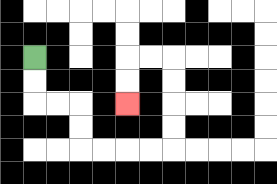{'start': '[1, 2]', 'end': '[5, 4]', 'path_directions': 'D,D,R,R,D,D,R,R,R,R,U,U,U,U,L,L,D,D', 'path_coordinates': '[[1, 2], [1, 3], [1, 4], [2, 4], [3, 4], [3, 5], [3, 6], [4, 6], [5, 6], [6, 6], [7, 6], [7, 5], [7, 4], [7, 3], [7, 2], [6, 2], [5, 2], [5, 3], [5, 4]]'}